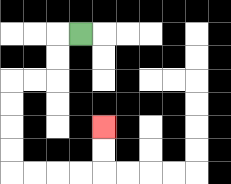{'start': '[3, 1]', 'end': '[4, 5]', 'path_directions': 'L,D,D,L,L,D,D,D,D,R,R,R,R,U,U', 'path_coordinates': '[[3, 1], [2, 1], [2, 2], [2, 3], [1, 3], [0, 3], [0, 4], [0, 5], [0, 6], [0, 7], [1, 7], [2, 7], [3, 7], [4, 7], [4, 6], [4, 5]]'}